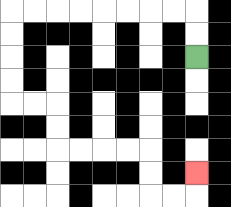{'start': '[8, 2]', 'end': '[8, 7]', 'path_directions': 'U,U,L,L,L,L,L,L,L,L,D,D,D,D,R,R,D,D,R,R,R,R,D,D,R,R,U', 'path_coordinates': '[[8, 2], [8, 1], [8, 0], [7, 0], [6, 0], [5, 0], [4, 0], [3, 0], [2, 0], [1, 0], [0, 0], [0, 1], [0, 2], [0, 3], [0, 4], [1, 4], [2, 4], [2, 5], [2, 6], [3, 6], [4, 6], [5, 6], [6, 6], [6, 7], [6, 8], [7, 8], [8, 8], [8, 7]]'}